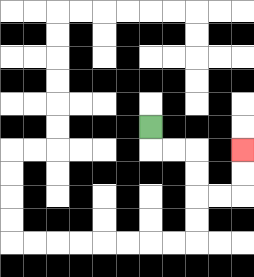{'start': '[6, 5]', 'end': '[10, 6]', 'path_directions': 'D,R,R,D,D,R,R,U,U', 'path_coordinates': '[[6, 5], [6, 6], [7, 6], [8, 6], [8, 7], [8, 8], [9, 8], [10, 8], [10, 7], [10, 6]]'}